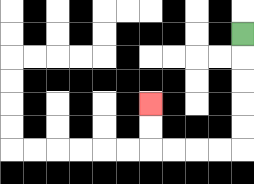{'start': '[10, 1]', 'end': '[6, 4]', 'path_directions': 'D,D,D,D,D,L,L,L,L,U,U', 'path_coordinates': '[[10, 1], [10, 2], [10, 3], [10, 4], [10, 5], [10, 6], [9, 6], [8, 6], [7, 6], [6, 6], [6, 5], [6, 4]]'}